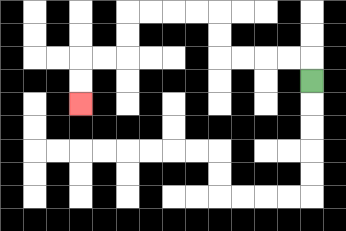{'start': '[13, 3]', 'end': '[3, 4]', 'path_directions': 'U,L,L,L,L,U,U,L,L,L,L,D,D,L,L,D,D', 'path_coordinates': '[[13, 3], [13, 2], [12, 2], [11, 2], [10, 2], [9, 2], [9, 1], [9, 0], [8, 0], [7, 0], [6, 0], [5, 0], [5, 1], [5, 2], [4, 2], [3, 2], [3, 3], [3, 4]]'}